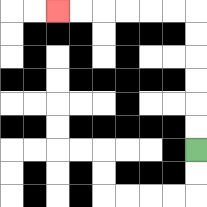{'start': '[8, 6]', 'end': '[2, 0]', 'path_directions': 'U,U,U,U,U,U,L,L,L,L,L,L', 'path_coordinates': '[[8, 6], [8, 5], [8, 4], [8, 3], [8, 2], [8, 1], [8, 0], [7, 0], [6, 0], [5, 0], [4, 0], [3, 0], [2, 0]]'}